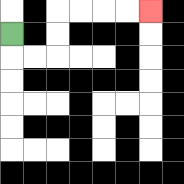{'start': '[0, 1]', 'end': '[6, 0]', 'path_directions': 'D,R,R,U,U,R,R,R,R', 'path_coordinates': '[[0, 1], [0, 2], [1, 2], [2, 2], [2, 1], [2, 0], [3, 0], [4, 0], [5, 0], [6, 0]]'}